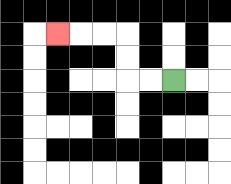{'start': '[7, 3]', 'end': '[2, 1]', 'path_directions': 'L,L,U,U,L,L,L', 'path_coordinates': '[[7, 3], [6, 3], [5, 3], [5, 2], [5, 1], [4, 1], [3, 1], [2, 1]]'}